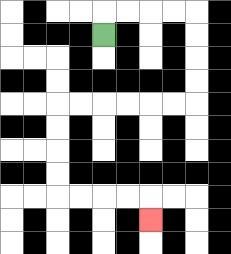{'start': '[4, 1]', 'end': '[6, 9]', 'path_directions': 'U,R,R,R,R,D,D,D,D,L,L,L,L,L,L,D,D,D,D,R,R,R,R,D', 'path_coordinates': '[[4, 1], [4, 0], [5, 0], [6, 0], [7, 0], [8, 0], [8, 1], [8, 2], [8, 3], [8, 4], [7, 4], [6, 4], [5, 4], [4, 4], [3, 4], [2, 4], [2, 5], [2, 6], [2, 7], [2, 8], [3, 8], [4, 8], [5, 8], [6, 8], [6, 9]]'}